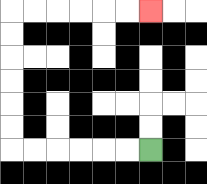{'start': '[6, 6]', 'end': '[6, 0]', 'path_directions': 'L,L,L,L,L,L,U,U,U,U,U,U,R,R,R,R,R,R', 'path_coordinates': '[[6, 6], [5, 6], [4, 6], [3, 6], [2, 6], [1, 6], [0, 6], [0, 5], [0, 4], [0, 3], [0, 2], [0, 1], [0, 0], [1, 0], [2, 0], [3, 0], [4, 0], [5, 0], [6, 0]]'}